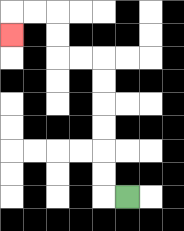{'start': '[5, 8]', 'end': '[0, 1]', 'path_directions': 'L,U,U,U,U,U,U,L,L,U,U,L,L,D', 'path_coordinates': '[[5, 8], [4, 8], [4, 7], [4, 6], [4, 5], [4, 4], [4, 3], [4, 2], [3, 2], [2, 2], [2, 1], [2, 0], [1, 0], [0, 0], [0, 1]]'}